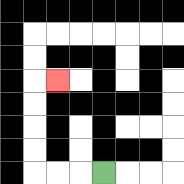{'start': '[4, 7]', 'end': '[2, 3]', 'path_directions': 'L,L,L,U,U,U,U,R', 'path_coordinates': '[[4, 7], [3, 7], [2, 7], [1, 7], [1, 6], [1, 5], [1, 4], [1, 3], [2, 3]]'}